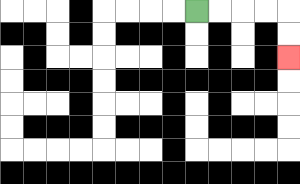{'start': '[8, 0]', 'end': '[12, 2]', 'path_directions': 'R,R,R,R,D,D', 'path_coordinates': '[[8, 0], [9, 0], [10, 0], [11, 0], [12, 0], [12, 1], [12, 2]]'}